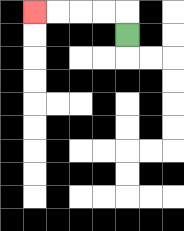{'start': '[5, 1]', 'end': '[1, 0]', 'path_directions': 'U,L,L,L,L', 'path_coordinates': '[[5, 1], [5, 0], [4, 0], [3, 0], [2, 0], [1, 0]]'}